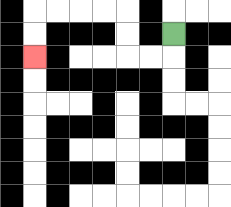{'start': '[7, 1]', 'end': '[1, 2]', 'path_directions': 'D,L,L,U,U,L,L,L,L,D,D', 'path_coordinates': '[[7, 1], [7, 2], [6, 2], [5, 2], [5, 1], [5, 0], [4, 0], [3, 0], [2, 0], [1, 0], [1, 1], [1, 2]]'}